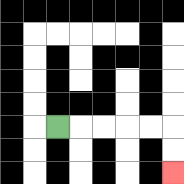{'start': '[2, 5]', 'end': '[7, 7]', 'path_directions': 'R,R,R,R,R,D,D', 'path_coordinates': '[[2, 5], [3, 5], [4, 5], [5, 5], [6, 5], [7, 5], [7, 6], [7, 7]]'}